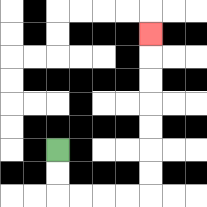{'start': '[2, 6]', 'end': '[6, 1]', 'path_directions': 'D,D,R,R,R,R,U,U,U,U,U,U,U', 'path_coordinates': '[[2, 6], [2, 7], [2, 8], [3, 8], [4, 8], [5, 8], [6, 8], [6, 7], [6, 6], [6, 5], [6, 4], [6, 3], [6, 2], [6, 1]]'}